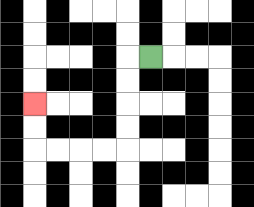{'start': '[6, 2]', 'end': '[1, 4]', 'path_directions': 'L,D,D,D,D,L,L,L,L,U,U', 'path_coordinates': '[[6, 2], [5, 2], [5, 3], [5, 4], [5, 5], [5, 6], [4, 6], [3, 6], [2, 6], [1, 6], [1, 5], [1, 4]]'}